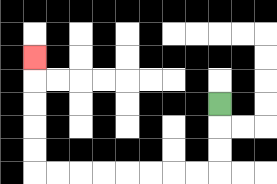{'start': '[9, 4]', 'end': '[1, 2]', 'path_directions': 'D,D,D,L,L,L,L,L,L,L,L,U,U,U,U,U', 'path_coordinates': '[[9, 4], [9, 5], [9, 6], [9, 7], [8, 7], [7, 7], [6, 7], [5, 7], [4, 7], [3, 7], [2, 7], [1, 7], [1, 6], [1, 5], [1, 4], [1, 3], [1, 2]]'}